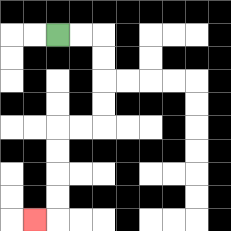{'start': '[2, 1]', 'end': '[1, 9]', 'path_directions': 'R,R,D,D,D,D,L,L,D,D,D,D,L', 'path_coordinates': '[[2, 1], [3, 1], [4, 1], [4, 2], [4, 3], [4, 4], [4, 5], [3, 5], [2, 5], [2, 6], [2, 7], [2, 8], [2, 9], [1, 9]]'}